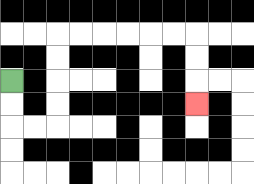{'start': '[0, 3]', 'end': '[8, 4]', 'path_directions': 'D,D,R,R,U,U,U,U,R,R,R,R,R,R,D,D,D', 'path_coordinates': '[[0, 3], [0, 4], [0, 5], [1, 5], [2, 5], [2, 4], [2, 3], [2, 2], [2, 1], [3, 1], [4, 1], [5, 1], [6, 1], [7, 1], [8, 1], [8, 2], [8, 3], [8, 4]]'}